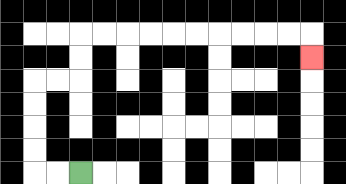{'start': '[3, 7]', 'end': '[13, 2]', 'path_directions': 'L,L,U,U,U,U,R,R,U,U,R,R,R,R,R,R,R,R,R,R,D', 'path_coordinates': '[[3, 7], [2, 7], [1, 7], [1, 6], [1, 5], [1, 4], [1, 3], [2, 3], [3, 3], [3, 2], [3, 1], [4, 1], [5, 1], [6, 1], [7, 1], [8, 1], [9, 1], [10, 1], [11, 1], [12, 1], [13, 1], [13, 2]]'}